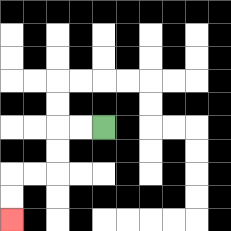{'start': '[4, 5]', 'end': '[0, 9]', 'path_directions': 'L,L,D,D,L,L,D,D', 'path_coordinates': '[[4, 5], [3, 5], [2, 5], [2, 6], [2, 7], [1, 7], [0, 7], [0, 8], [0, 9]]'}